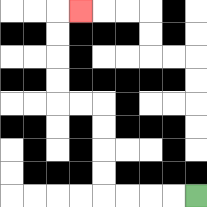{'start': '[8, 8]', 'end': '[3, 0]', 'path_directions': 'L,L,L,L,U,U,U,U,L,L,U,U,U,U,R', 'path_coordinates': '[[8, 8], [7, 8], [6, 8], [5, 8], [4, 8], [4, 7], [4, 6], [4, 5], [4, 4], [3, 4], [2, 4], [2, 3], [2, 2], [2, 1], [2, 0], [3, 0]]'}